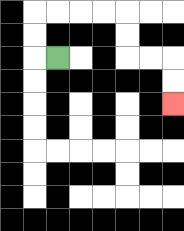{'start': '[2, 2]', 'end': '[7, 4]', 'path_directions': 'L,U,U,R,R,R,R,D,D,R,R,D,D', 'path_coordinates': '[[2, 2], [1, 2], [1, 1], [1, 0], [2, 0], [3, 0], [4, 0], [5, 0], [5, 1], [5, 2], [6, 2], [7, 2], [7, 3], [7, 4]]'}